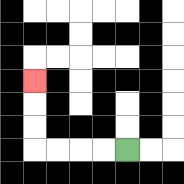{'start': '[5, 6]', 'end': '[1, 3]', 'path_directions': 'L,L,L,L,U,U,U', 'path_coordinates': '[[5, 6], [4, 6], [3, 6], [2, 6], [1, 6], [1, 5], [1, 4], [1, 3]]'}